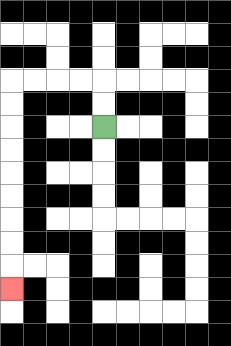{'start': '[4, 5]', 'end': '[0, 12]', 'path_directions': 'U,U,L,L,L,L,D,D,D,D,D,D,D,D,D', 'path_coordinates': '[[4, 5], [4, 4], [4, 3], [3, 3], [2, 3], [1, 3], [0, 3], [0, 4], [0, 5], [0, 6], [0, 7], [0, 8], [0, 9], [0, 10], [0, 11], [0, 12]]'}